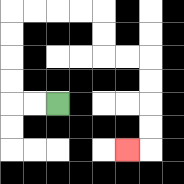{'start': '[2, 4]', 'end': '[5, 6]', 'path_directions': 'L,L,U,U,U,U,R,R,R,R,D,D,R,R,D,D,D,D,L', 'path_coordinates': '[[2, 4], [1, 4], [0, 4], [0, 3], [0, 2], [0, 1], [0, 0], [1, 0], [2, 0], [3, 0], [4, 0], [4, 1], [4, 2], [5, 2], [6, 2], [6, 3], [6, 4], [6, 5], [6, 6], [5, 6]]'}